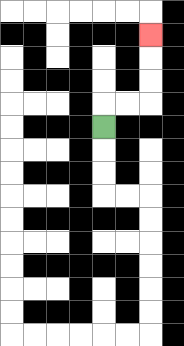{'start': '[4, 5]', 'end': '[6, 1]', 'path_directions': 'U,R,R,U,U,U', 'path_coordinates': '[[4, 5], [4, 4], [5, 4], [6, 4], [6, 3], [6, 2], [6, 1]]'}